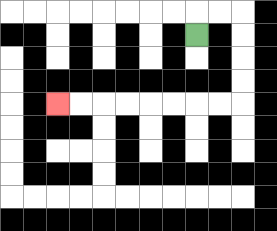{'start': '[8, 1]', 'end': '[2, 4]', 'path_directions': 'U,R,R,D,D,D,D,L,L,L,L,L,L,L,L', 'path_coordinates': '[[8, 1], [8, 0], [9, 0], [10, 0], [10, 1], [10, 2], [10, 3], [10, 4], [9, 4], [8, 4], [7, 4], [6, 4], [5, 4], [4, 4], [3, 4], [2, 4]]'}